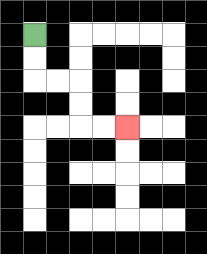{'start': '[1, 1]', 'end': '[5, 5]', 'path_directions': 'D,D,R,R,D,D,R,R', 'path_coordinates': '[[1, 1], [1, 2], [1, 3], [2, 3], [3, 3], [3, 4], [3, 5], [4, 5], [5, 5]]'}